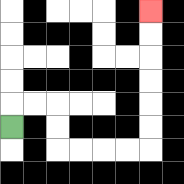{'start': '[0, 5]', 'end': '[6, 0]', 'path_directions': 'U,R,R,D,D,R,R,R,R,U,U,U,U,U,U', 'path_coordinates': '[[0, 5], [0, 4], [1, 4], [2, 4], [2, 5], [2, 6], [3, 6], [4, 6], [5, 6], [6, 6], [6, 5], [6, 4], [6, 3], [6, 2], [6, 1], [6, 0]]'}